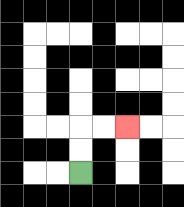{'start': '[3, 7]', 'end': '[5, 5]', 'path_directions': 'U,U,R,R', 'path_coordinates': '[[3, 7], [3, 6], [3, 5], [4, 5], [5, 5]]'}